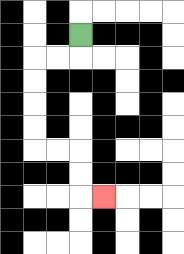{'start': '[3, 1]', 'end': '[4, 8]', 'path_directions': 'D,L,L,D,D,D,D,R,R,D,D,R', 'path_coordinates': '[[3, 1], [3, 2], [2, 2], [1, 2], [1, 3], [1, 4], [1, 5], [1, 6], [2, 6], [3, 6], [3, 7], [3, 8], [4, 8]]'}